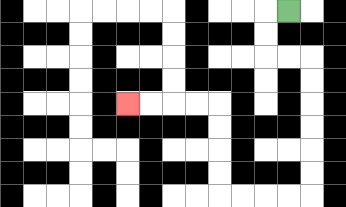{'start': '[12, 0]', 'end': '[5, 4]', 'path_directions': 'L,D,D,R,R,D,D,D,D,D,D,L,L,L,L,U,U,U,U,L,L,L,L', 'path_coordinates': '[[12, 0], [11, 0], [11, 1], [11, 2], [12, 2], [13, 2], [13, 3], [13, 4], [13, 5], [13, 6], [13, 7], [13, 8], [12, 8], [11, 8], [10, 8], [9, 8], [9, 7], [9, 6], [9, 5], [9, 4], [8, 4], [7, 4], [6, 4], [5, 4]]'}